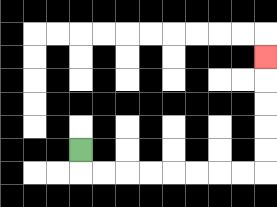{'start': '[3, 6]', 'end': '[11, 2]', 'path_directions': 'D,R,R,R,R,R,R,R,R,U,U,U,U,U', 'path_coordinates': '[[3, 6], [3, 7], [4, 7], [5, 7], [6, 7], [7, 7], [8, 7], [9, 7], [10, 7], [11, 7], [11, 6], [11, 5], [11, 4], [11, 3], [11, 2]]'}